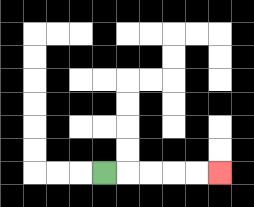{'start': '[4, 7]', 'end': '[9, 7]', 'path_directions': 'R,R,R,R,R', 'path_coordinates': '[[4, 7], [5, 7], [6, 7], [7, 7], [8, 7], [9, 7]]'}